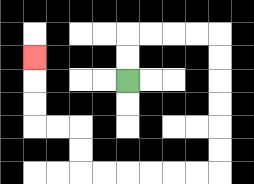{'start': '[5, 3]', 'end': '[1, 2]', 'path_directions': 'U,U,R,R,R,R,D,D,D,D,D,D,L,L,L,L,L,L,U,U,L,L,U,U,U', 'path_coordinates': '[[5, 3], [5, 2], [5, 1], [6, 1], [7, 1], [8, 1], [9, 1], [9, 2], [9, 3], [9, 4], [9, 5], [9, 6], [9, 7], [8, 7], [7, 7], [6, 7], [5, 7], [4, 7], [3, 7], [3, 6], [3, 5], [2, 5], [1, 5], [1, 4], [1, 3], [1, 2]]'}